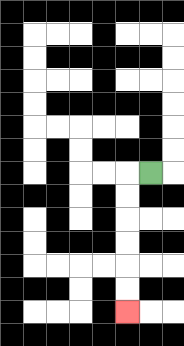{'start': '[6, 7]', 'end': '[5, 13]', 'path_directions': 'L,D,D,D,D,D,D', 'path_coordinates': '[[6, 7], [5, 7], [5, 8], [5, 9], [5, 10], [5, 11], [5, 12], [5, 13]]'}